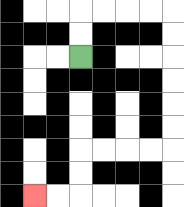{'start': '[3, 2]', 'end': '[1, 8]', 'path_directions': 'U,U,R,R,R,R,D,D,D,D,D,D,L,L,L,L,D,D,L,L', 'path_coordinates': '[[3, 2], [3, 1], [3, 0], [4, 0], [5, 0], [6, 0], [7, 0], [7, 1], [7, 2], [7, 3], [7, 4], [7, 5], [7, 6], [6, 6], [5, 6], [4, 6], [3, 6], [3, 7], [3, 8], [2, 8], [1, 8]]'}